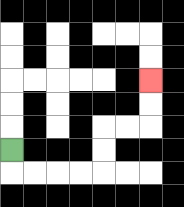{'start': '[0, 6]', 'end': '[6, 3]', 'path_directions': 'D,R,R,R,R,U,U,R,R,U,U', 'path_coordinates': '[[0, 6], [0, 7], [1, 7], [2, 7], [3, 7], [4, 7], [4, 6], [4, 5], [5, 5], [6, 5], [6, 4], [6, 3]]'}